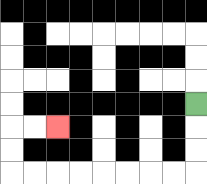{'start': '[8, 4]', 'end': '[2, 5]', 'path_directions': 'D,D,D,L,L,L,L,L,L,L,L,U,U,R,R', 'path_coordinates': '[[8, 4], [8, 5], [8, 6], [8, 7], [7, 7], [6, 7], [5, 7], [4, 7], [3, 7], [2, 7], [1, 7], [0, 7], [0, 6], [0, 5], [1, 5], [2, 5]]'}